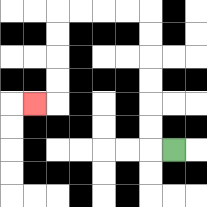{'start': '[7, 6]', 'end': '[1, 4]', 'path_directions': 'L,U,U,U,U,U,U,L,L,L,L,D,D,D,D,L', 'path_coordinates': '[[7, 6], [6, 6], [6, 5], [6, 4], [6, 3], [6, 2], [6, 1], [6, 0], [5, 0], [4, 0], [3, 0], [2, 0], [2, 1], [2, 2], [2, 3], [2, 4], [1, 4]]'}